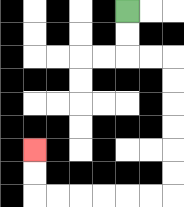{'start': '[5, 0]', 'end': '[1, 6]', 'path_directions': 'D,D,R,R,D,D,D,D,D,D,L,L,L,L,L,L,U,U', 'path_coordinates': '[[5, 0], [5, 1], [5, 2], [6, 2], [7, 2], [7, 3], [7, 4], [7, 5], [7, 6], [7, 7], [7, 8], [6, 8], [5, 8], [4, 8], [3, 8], [2, 8], [1, 8], [1, 7], [1, 6]]'}